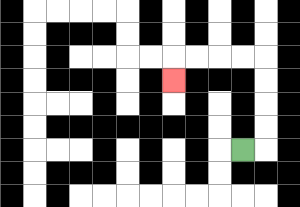{'start': '[10, 6]', 'end': '[7, 3]', 'path_directions': 'R,U,U,U,U,L,L,L,L,D', 'path_coordinates': '[[10, 6], [11, 6], [11, 5], [11, 4], [11, 3], [11, 2], [10, 2], [9, 2], [8, 2], [7, 2], [7, 3]]'}